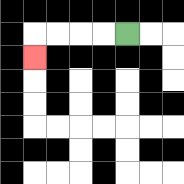{'start': '[5, 1]', 'end': '[1, 2]', 'path_directions': 'L,L,L,L,D', 'path_coordinates': '[[5, 1], [4, 1], [3, 1], [2, 1], [1, 1], [1, 2]]'}